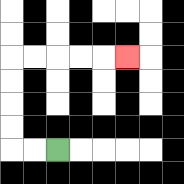{'start': '[2, 6]', 'end': '[5, 2]', 'path_directions': 'L,L,U,U,U,U,R,R,R,R,R', 'path_coordinates': '[[2, 6], [1, 6], [0, 6], [0, 5], [0, 4], [0, 3], [0, 2], [1, 2], [2, 2], [3, 2], [4, 2], [5, 2]]'}